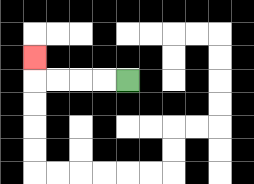{'start': '[5, 3]', 'end': '[1, 2]', 'path_directions': 'L,L,L,L,U', 'path_coordinates': '[[5, 3], [4, 3], [3, 3], [2, 3], [1, 3], [1, 2]]'}